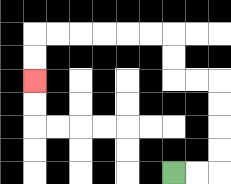{'start': '[7, 7]', 'end': '[1, 3]', 'path_directions': 'R,R,U,U,U,U,L,L,U,U,L,L,L,L,L,L,D,D', 'path_coordinates': '[[7, 7], [8, 7], [9, 7], [9, 6], [9, 5], [9, 4], [9, 3], [8, 3], [7, 3], [7, 2], [7, 1], [6, 1], [5, 1], [4, 1], [3, 1], [2, 1], [1, 1], [1, 2], [1, 3]]'}